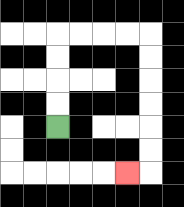{'start': '[2, 5]', 'end': '[5, 7]', 'path_directions': 'U,U,U,U,R,R,R,R,D,D,D,D,D,D,L', 'path_coordinates': '[[2, 5], [2, 4], [2, 3], [2, 2], [2, 1], [3, 1], [4, 1], [5, 1], [6, 1], [6, 2], [6, 3], [6, 4], [6, 5], [6, 6], [6, 7], [5, 7]]'}